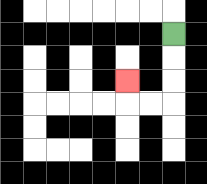{'start': '[7, 1]', 'end': '[5, 3]', 'path_directions': 'D,D,D,L,L,U', 'path_coordinates': '[[7, 1], [7, 2], [7, 3], [7, 4], [6, 4], [5, 4], [5, 3]]'}